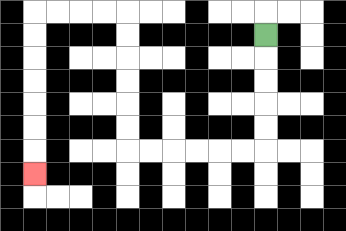{'start': '[11, 1]', 'end': '[1, 7]', 'path_directions': 'D,D,D,D,D,L,L,L,L,L,L,U,U,U,U,U,U,L,L,L,L,D,D,D,D,D,D,D', 'path_coordinates': '[[11, 1], [11, 2], [11, 3], [11, 4], [11, 5], [11, 6], [10, 6], [9, 6], [8, 6], [7, 6], [6, 6], [5, 6], [5, 5], [5, 4], [5, 3], [5, 2], [5, 1], [5, 0], [4, 0], [3, 0], [2, 0], [1, 0], [1, 1], [1, 2], [1, 3], [1, 4], [1, 5], [1, 6], [1, 7]]'}